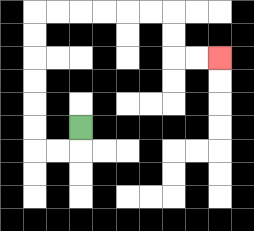{'start': '[3, 5]', 'end': '[9, 2]', 'path_directions': 'D,L,L,U,U,U,U,U,U,R,R,R,R,R,R,D,D,R,R', 'path_coordinates': '[[3, 5], [3, 6], [2, 6], [1, 6], [1, 5], [1, 4], [1, 3], [1, 2], [1, 1], [1, 0], [2, 0], [3, 0], [4, 0], [5, 0], [6, 0], [7, 0], [7, 1], [7, 2], [8, 2], [9, 2]]'}